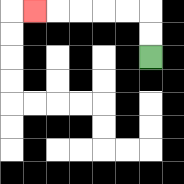{'start': '[6, 2]', 'end': '[1, 0]', 'path_directions': 'U,U,L,L,L,L,L', 'path_coordinates': '[[6, 2], [6, 1], [6, 0], [5, 0], [4, 0], [3, 0], [2, 0], [1, 0]]'}